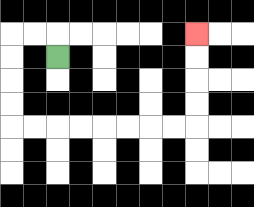{'start': '[2, 2]', 'end': '[8, 1]', 'path_directions': 'U,L,L,D,D,D,D,R,R,R,R,R,R,R,R,U,U,U,U', 'path_coordinates': '[[2, 2], [2, 1], [1, 1], [0, 1], [0, 2], [0, 3], [0, 4], [0, 5], [1, 5], [2, 5], [3, 5], [4, 5], [5, 5], [6, 5], [7, 5], [8, 5], [8, 4], [8, 3], [8, 2], [8, 1]]'}